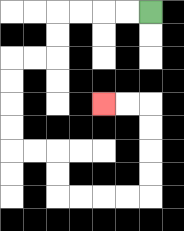{'start': '[6, 0]', 'end': '[4, 4]', 'path_directions': 'L,L,L,L,D,D,L,L,D,D,D,D,R,R,D,D,R,R,R,R,U,U,U,U,L,L', 'path_coordinates': '[[6, 0], [5, 0], [4, 0], [3, 0], [2, 0], [2, 1], [2, 2], [1, 2], [0, 2], [0, 3], [0, 4], [0, 5], [0, 6], [1, 6], [2, 6], [2, 7], [2, 8], [3, 8], [4, 8], [5, 8], [6, 8], [6, 7], [6, 6], [6, 5], [6, 4], [5, 4], [4, 4]]'}